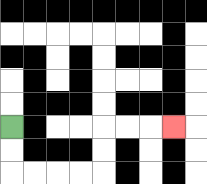{'start': '[0, 5]', 'end': '[7, 5]', 'path_directions': 'D,D,R,R,R,R,U,U,R,R,R', 'path_coordinates': '[[0, 5], [0, 6], [0, 7], [1, 7], [2, 7], [3, 7], [4, 7], [4, 6], [4, 5], [5, 5], [6, 5], [7, 5]]'}